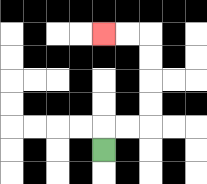{'start': '[4, 6]', 'end': '[4, 1]', 'path_directions': 'U,R,R,U,U,U,U,L,L', 'path_coordinates': '[[4, 6], [4, 5], [5, 5], [6, 5], [6, 4], [6, 3], [6, 2], [6, 1], [5, 1], [4, 1]]'}